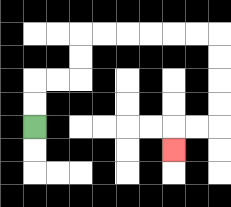{'start': '[1, 5]', 'end': '[7, 6]', 'path_directions': 'U,U,R,R,U,U,R,R,R,R,R,R,D,D,D,D,L,L,D', 'path_coordinates': '[[1, 5], [1, 4], [1, 3], [2, 3], [3, 3], [3, 2], [3, 1], [4, 1], [5, 1], [6, 1], [7, 1], [8, 1], [9, 1], [9, 2], [9, 3], [9, 4], [9, 5], [8, 5], [7, 5], [7, 6]]'}